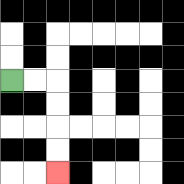{'start': '[0, 3]', 'end': '[2, 7]', 'path_directions': 'R,R,D,D,D,D', 'path_coordinates': '[[0, 3], [1, 3], [2, 3], [2, 4], [2, 5], [2, 6], [2, 7]]'}